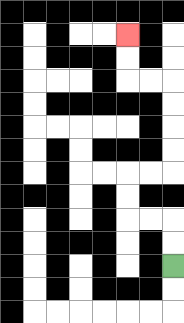{'start': '[7, 11]', 'end': '[5, 1]', 'path_directions': 'U,U,L,L,U,U,R,R,U,U,U,U,L,L,U,U', 'path_coordinates': '[[7, 11], [7, 10], [7, 9], [6, 9], [5, 9], [5, 8], [5, 7], [6, 7], [7, 7], [7, 6], [7, 5], [7, 4], [7, 3], [6, 3], [5, 3], [5, 2], [5, 1]]'}